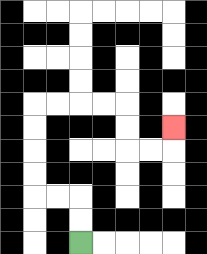{'start': '[3, 10]', 'end': '[7, 5]', 'path_directions': 'U,U,L,L,U,U,U,U,R,R,R,R,D,D,R,R,U', 'path_coordinates': '[[3, 10], [3, 9], [3, 8], [2, 8], [1, 8], [1, 7], [1, 6], [1, 5], [1, 4], [2, 4], [3, 4], [4, 4], [5, 4], [5, 5], [5, 6], [6, 6], [7, 6], [7, 5]]'}